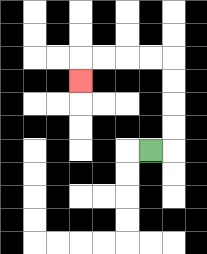{'start': '[6, 6]', 'end': '[3, 3]', 'path_directions': 'R,U,U,U,U,L,L,L,L,D', 'path_coordinates': '[[6, 6], [7, 6], [7, 5], [7, 4], [7, 3], [7, 2], [6, 2], [5, 2], [4, 2], [3, 2], [3, 3]]'}